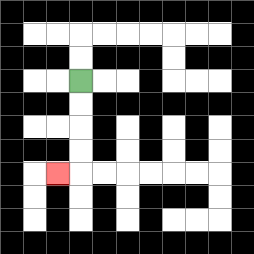{'start': '[3, 3]', 'end': '[2, 7]', 'path_directions': 'D,D,D,D,L', 'path_coordinates': '[[3, 3], [3, 4], [3, 5], [3, 6], [3, 7], [2, 7]]'}